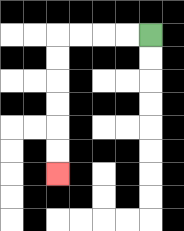{'start': '[6, 1]', 'end': '[2, 7]', 'path_directions': 'L,L,L,L,D,D,D,D,D,D', 'path_coordinates': '[[6, 1], [5, 1], [4, 1], [3, 1], [2, 1], [2, 2], [2, 3], [2, 4], [2, 5], [2, 6], [2, 7]]'}